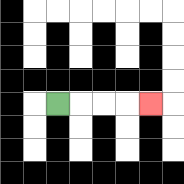{'start': '[2, 4]', 'end': '[6, 4]', 'path_directions': 'R,R,R,R', 'path_coordinates': '[[2, 4], [3, 4], [4, 4], [5, 4], [6, 4]]'}